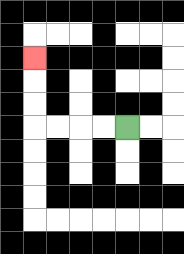{'start': '[5, 5]', 'end': '[1, 2]', 'path_directions': 'L,L,L,L,U,U,U', 'path_coordinates': '[[5, 5], [4, 5], [3, 5], [2, 5], [1, 5], [1, 4], [1, 3], [1, 2]]'}